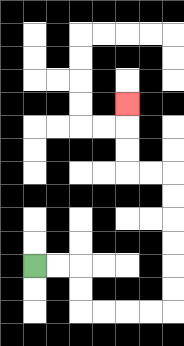{'start': '[1, 11]', 'end': '[5, 4]', 'path_directions': 'R,R,D,D,R,R,R,R,U,U,U,U,U,U,L,L,U,U,U', 'path_coordinates': '[[1, 11], [2, 11], [3, 11], [3, 12], [3, 13], [4, 13], [5, 13], [6, 13], [7, 13], [7, 12], [7, 11], [7, 10], [7, 9], [7, 8], [7, 7], [6, 7], [5, 7], [5, 6], [5, 5], [5, 4]]'}